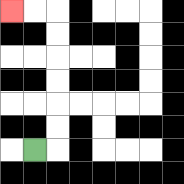{'start': '[1, 6]', 'end': '[0, 0]', 'path_directions': 'R,U,U,U,U,U,U,L,L', 'path_coordinates': '[[1, 6], [2, 6], [2, 5], [2, 4], [2, 3], [2, 2], [2, 1], [2, 0], [1, 0], [0, 0]]'}